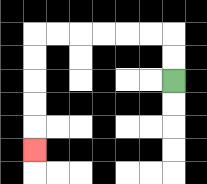{'start': '[7, 3]', 'end': '[1, 6]', 'path_directions': 'U,U,L,L,L,L,L,L,D,D,D,D,D', 'path_coordinates': '[[7, 3], [7, 2], [7, 1], [6, 1], [5, 1], [4, 1], [3, 1], [2, 1], [1, 1], [1, 2], [1, 3], [1, 4], [1, 5], [1, 6]]'}